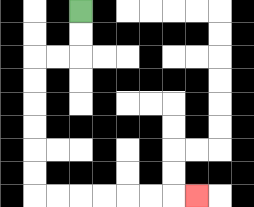{'start': '[3, 0]', 'end': '[8, 8]', 'path_directions': 'D,D,L,L,D,D,D,D,D,D,R,R,R,R,R,R,R', 'path_coordinates': '[[3, 0], [3, 1], [3, 2], [2, 2], [1, 2], [1, 3], [1, 4], [1, 5], [1, 6], [1, 7], [1, 8], [2, 8], [3, 8], [4, 8], [5, 8], [6, 8], [7, 8], [8, 8]]'}